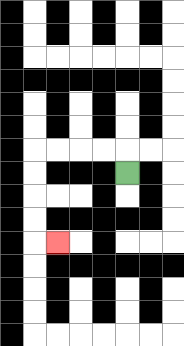{'start': '[5, 7]', 'end': '[2, 10]', 'path_directions': 'U,L,L,L,L,D,D,D,D,R', 'path_coordinates': '[[5, 7], [5, 6], [4, 6], [3, 6], [2, 6], [1, 6], [1, 7], [1, 8], [1, 9], [1, 10], [2, 10]]'}